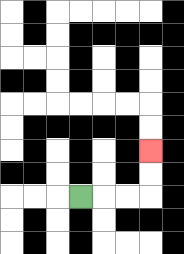{'start': '[3, 8]', 'end': '[6, 6]', 'path_directions': 'R,R,R,U,U', 'path_coordinates': '[[3, 8], [4, 8], [5, 8], [6, 8], [6, 7], [6, 6]]'}